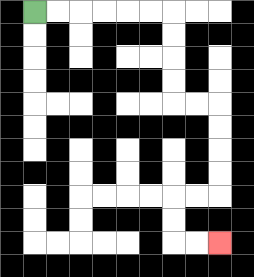{'start': '[1, 0]', 'end': '[9, 10]', 'path_directions': 'R,R,R,R,R,R,D,D,D,D,R,R,D,D,D,D,L,L,D,D,R,R', 'path_coordinates': '[[1, 0], [2, 0], [3, 0], [4, 0], [5, 0], [6, 0], [7, 0], [7, 1], [7, 2], [7, 3], [7, 4], [8, 4], [9, 4], [9, 5], [9, 6], [9, 7], [9, 8], [8, 8], [7, 8], [7, 9], [7, 10], [8, 10], [9, 10]]'}